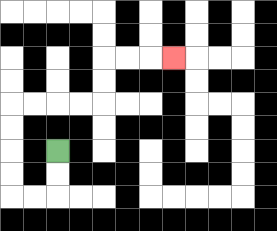{'start': '[2, 6]', 'end': '[7, 2]', 'path_directions': 'D,D,L,L,U,U,U,U,R,R,R,R,U,U,R,R,R', 'path_coordinates': '[[2, 6], [2, 7], [2, 8], [1, 8], [0, 8], [0, 7], [0, 6], [0, 5], [0, 4], [1, 4], [2, 4], [3, 4], [4, 4], [4, 3], [4, 2], [5, 2], [6, 2], [7, 2]]'}